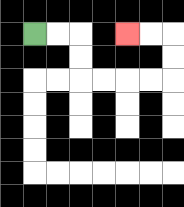{'start': '[1, 1]', 'end': '[5, 1]', 'path_directions': 'R,R,D,D,R,R,R,R,U,U,L,L', 'path_coordinates': '[[1, 1], [2, 1], [3, 1], [3, 2], [3, 3], [4, 3], [5, 3], [6, 3], [7, 3], [7, 2], [7, 1], [6, 1], [5, 1]]'}